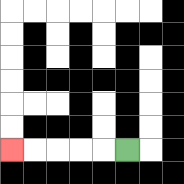{'start': '[5, 6]', 'end': '[0, 6]', 'path_directions': 'L,L,L,L,L', 'path_coordinates': '[[5, 6], [4, 6], [3, 6], [2, 6], [1, 6], [0, 6]]'}